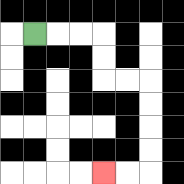{'start': '[1, 1]', 'end': '[4, 7]', 'path_directions': 'R,R,R,D,D,R,R,D,D,D,D,L,L', 'path_coordinates': '[[1, 1], [2, 1], [3, 1], [4, 1], [4, 2], [4, 3], [5, 3], [6, 3], [6, 4], [6, 5], [6, 6], [6, 7], [5, 7], [4, 7]]'}